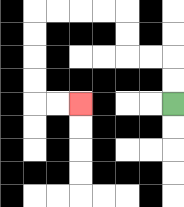{'start': '[7, 4]', 'end': '[3, 4]', 'path_directions': 'U,U,L,L,U,U,L,L,L,L,D,D,D,D,R,R', 'path_coordinates': '[[7, 4], [7, 3], [7, 2], [6, 2], [5, 2], [5, 1], [5, 0], [4, 0], [3, 0], [2, 0], [1, 0], [1, 1], [1, 2], [1, 3], [1, 4], [2, 4], [3, 4]]'}